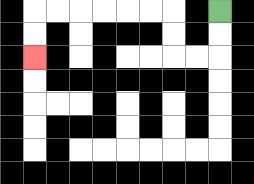{'start': '[9, 0]', 'end': '[1, 2]', 'path_directions': 'D,D,L,L,U,U,L,L,L,L,L,L,D,D', 'path_coordinates': '[[9, 0], [9, 1], [9, 2], [8, 2], [7, 2], [7, 1], [7, 0], [6, 0], [5, 0], [4, 0], [3, 0], [2, 0], [1, 0], [1, 1], [1, 2]]'}